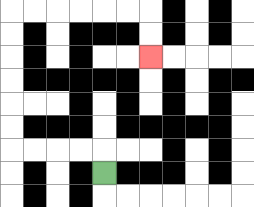{'start': '[4, 7]', 'end': '[6, 2]', 'path_directions': 'U,L,L,L,L,U,U,U,U,U,U,R,R,R,R,R,R,D,D', 'path_coordinates': '[[4, 7], [4, 6], [3, 6], [2, 6], [1, 6], [0, 6], [0, 5], [0, 4], [0, 3], [0, 2], [0, 1], [0, 0], [1, 0], [2, 0], [3, 0], [4, 0], [5, 0], [6, 0], [6, 1], [6, 2]]'}